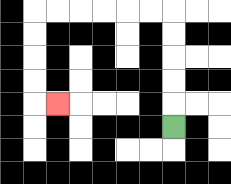{'start': '[7, 5]', 'end': '[2, 4]', 'path_directions': 'U,U,U,U,U,L,L,L,L,L,L,D,D,D,D,R', 'path_coordinates': '[[7, 5], [7, 4], [7, 3], [7, 2], [7, 1], [7, 0], [6, 0], [5, 0], [4, 0], [3, 0], [2, 0], [1, 0], [1, 1], [1, 2], [1, 3], [1, 4], [2, 4]]'}